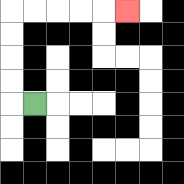{'start': '[1, 4]', 'end': '[5, 0]', 'path_directions': 'L,U,U,U,U,R,R,R,R,R', 'path_coordinates': '[[1, 4], [0, 4], [0, 3], [0, 2], [0, 1], [0, 0], [1, 0], [2, 0], [3, 0], [4, 0], [5, 0]]'}